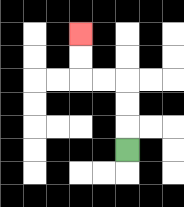{'start': '[5, 6]', 'end': '[3, 1]', 'path_directions': 'U,U,U,L,L,U,U', 'path_coordinates': '[[5, 6], [5, 5], [5, 4], [5, 3], [4, 3], [3, 3], [3, 2], [3, 1]]'}